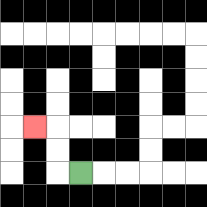{'start': '[3, 7]', 'end': '[1, 5]', 'path_directions': 'L,U,U,L', 'path_coordinates': '[[3, 7], [2, 7], [2, 6], [2, 5], [1, 5]]'}